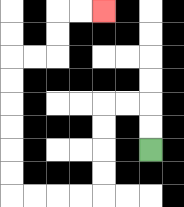{'start': '[6, 6]', 'end': '[4, 0]', 'path_directions': 'U,U,L,L,D,D,D,D,L,L,L,L,U,U,U,U,U,U,R,R,U,U,R,R', 'path_coordinates': '[[6, 6], [6, 5], [6, 4], [5, 4], [4, 4], [4, 5], [4, 6], [4, 7], [4, 8], [3, 8], [2, 8], [1, 8], [0, 8], [0, 7], [0, 6], [0, 5], [0, 4], [0, 3], [0, 2], [1, 2], [2, 2], [2, 1], [2, 0], [3, 0], [4, 0]]'}